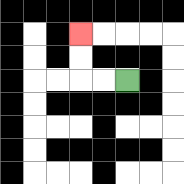{'start': '[5, 3]', 'end': '[3, 1]', 'path_directions': 'L,L,U,U', 'path_coordinates': '[[5, 3], [4, 3], [3, 3], [3, 2], [3, 1]]'}